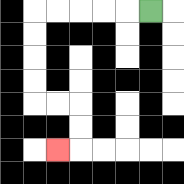{'start': '[6, 0]', 'end': '[2, 6]', 'path_directions': 'L,L,L,L,L,D,D,D,D,R,R,D,D,L', 'path_coordinates': '[[6, 0], [5, 0], [4, 0], [3, 0], [2, 0], [1, 0], [1, 1], [1, 2], [1, 3], [1, 4], [2, 4], [3, 4], [3, 5], [3, 6], [2, 6]]'}